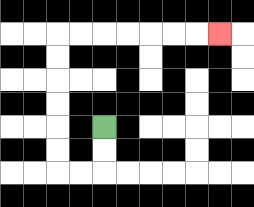{'start': '[4, 5]', 'end': '[9, 1]', 'path_directions': 'D,D,L,L,U,U,U,U,U,U,R,R,R,R,R,R,R', 'path_coordinates': '[[4, 5], [4, 6], [4, 7], [3, 7], [2, 7], [2, 6], [2, 5], [2, 4], [2, 3], [2, 2], [2, 1], [3, 1], [4, 1], [5, 1], [6, 1], [7, 1], [8, 1], [9, 1]]'}